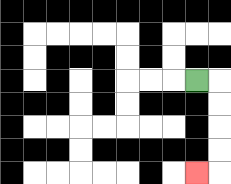{'start': '[8, 3]', 'end': '[8, 7]', 'path_directions': 'R,D,D,D,D,L', 'path_coordinates': '[[8, 3], [9, 3], [9, 4], [9, 5], [9, 6], [9, 7], [8, 7]]'}